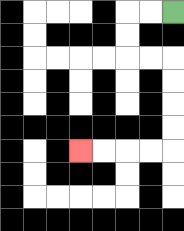{'start': '[7, 0]', 'end': '[3, 6]', 'path_directions': 'L,L,D,D,R,R,D,D,D,D,L,L,L,L', 'path_coordinates': '[[7, 0], [6, 0], [5, 0], [5, 1], [5, 2], [6, 2], [7, 2], [7, 3], [7, 4], [7, 5], [7, 6], [6, 6], [5, 6], [4, 6], [3, 6]]'}